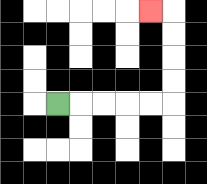{'start': '[2, 4]', 'end': '[6, 0]', 'path_directions': 'R,R,R,R,R,U,U,U,U,L', 'path_coordinates': '[[2, 4], [3, 4], [4, 4], [5, 4], [6, 4], [7, 4], [7, 3], [7, 2], [7, 1], [7, 0], [6, 0]]'}